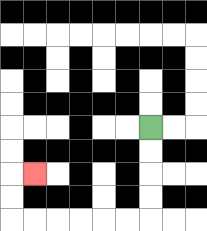{'start': '[6, 5]', 'end': '[1, 7]', 'path_directions': 'D,D,D,D,L,L,L,L,L,L,U,U,R', 'path_coordinates': '[[6, 5], [6, 6], [6, 7], [6, 8], [6, 9], [5, 9], [4, 9], [3, 9], [2, 9], [1, 9], [0, 9], [0, 8], [0, 7], [1, 7]]'}